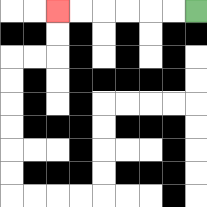{'start': '[8, 0]', 'end': '[2, 0]', 'path_directions': 'L,L,L,L,L,L', 'path_coordinates': '[[8, 0], [7, 0], [6, 0], [5, 0], [4, 0], [3, 0], [2, 0]]'}